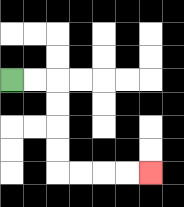{'start': '[0, 3]', 'end': '[6, 7]', 'path_directions': 'R,R,D,D,D,D,R,R,R,R', 'path_coordinates': '[[0, 3], [1, 3], [2, 3], [2, 4], [2, 5], [2, 6], [2, 7], [3, 7], [4, 7], [5, 7], [6, 7]]'}